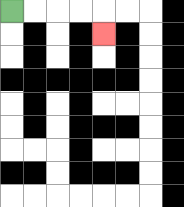{'start': '[0, 0]', 'end': '[4, 1]', 'path_directions': 'R,R,R,R,D', 'path_coordinates': '[[0, 0], [1, 0], [2, 0], [3, 0], [4, 0], [4, 1]]'}